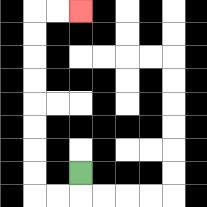{'start': '[3, 7]', 'end': '[3, 0]', 'path_directions': 'D,L,L,U,U,U,U,U,U,U,U,R,R', 'path_coordinates': '[[3, 7], [3, 8], [2, 8], [1, 8], [1, 7], [1, 6], [1, 5], [1, 4], [1, 3], [1, 2], [1, 1], [1, 0], [2, 0], [3, 0]]'}